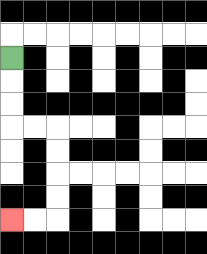{'start': '[0, 2]', 'end': '[0, 9]', 'path_directions': 'D,D,D,R,R,D,D,D,D,L,L', 'path_coordinates': '[[0, 2], [0, 3], [0, 4], [0, 5], [1, 5], [2, 5], [2, 6], [2, 7], [2, 8], [2, 9], [1, 9], [0, 9]]'}